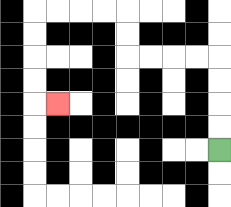{'start': '[9, 6]', 'end': '[2, 4]', 'path_directions': 'U,U,U,U,L,L,L,L,U,U,L,L,L,L,D,D,D,D,R', 'path_coordinates': '[[9, 6], [9, 5], [9, 4], [9, 3], [9, 2], [8, 2], [7, 2], [6, 2], [5, 2], [5, 1], [5, 0], [4, 0], [3, 0], [2, 0], [1, 0], [1, 1], [1, 2], [1, 3], [1, 4], [2, 4]]'}